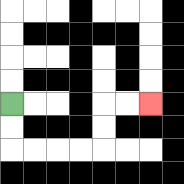{'start': '[0, 4]', 'end': '[6, 4]', 'path_directions': 'D,D,R,R,R,R,U,U,R,R', 'path_coordinates': '[[0, 4], [0, 5], [0, 6], [1, 6], [2, 6], [3, 6], [4, 6], [4, 5], [4, 4], [5, 4], [6, 4]]'}